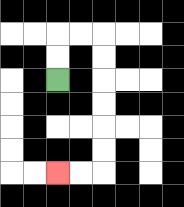{'start': '[2, 3]', 'end': '[2, 7]', 'path_directions': 'U,U,R,R,D,D,D,D,D,D,L,L', 'path_coordinates': '[[2, 3], [2, 2], [2, 1], [3, 1], [4, 1], [4, 2], [4, 3], [4, 4], [4, 5], [4, 6], [4, 7], [3, 7], [2, 7]]'}